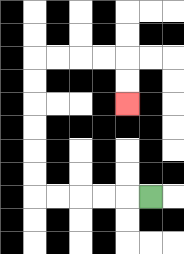{'start': '[6, 8]', 'end': '[5, 4]', 'path_directions': 'L,L,L,L,L,U,U,U,U,U,U,R,R,R,R,D,D', 'path_coordinates': '[[6, 8], [5, 8], [4, 8], [3, 8], [2, 8], [1, 8], [1, 7], [1, 6], [1, 5], [1, 4], [1, 3], [1, 2], [2, 2], [3, 2], [4, 2], [5, 2], [5, 3], [5, 4]]'}